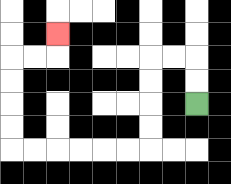{'start': '[8, 4]', 'end': '[2, 1]', 'path_directions': 'U,U,L,L,D,D,D,D,L,L,L,L,L,L,U,U,U,U,R,R,U', 'path_coordinates': '[[8, 4], [8, 3], [8, 2], [7, 2], [6, 2], [6, 3], [6, 4], [6, 5], [6, 6], [5, 6], [4, 6], [3, 6], [2, 6], [1, 6], [0, 6], [0, 5], [0, 4], [0, 3], [0, 2], [1, 2], [2, 2], [2, 1]]'}